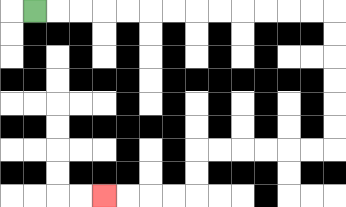{'start': '[1, 0]', 'end': '[4, 8]', 'path_directions': 'R,R,R,R,R,R,R,R,R,R,R,R,R,D,D,D,D,D,D,L,L,L,L,L,L,D,D,L,L,L,L', 'path_coordinates': '[[1, 0], [2, 0], [3, 0], [4, 0], [5, 0], [6, 0], [7, 0], [8, 0], [9, 0], [10, 0], [11, 0], [12, 0], [13, 0], [14, 0], [14, 1], [14, 2], [14, 3], [14, 4], [14, 5], [14, 6], [13, 6], [12, 6], [11, 6], [10, 6], [9, 6], [8, 6], [8, 7], [8, 8], [7, 8], [6, 8], [5, 8], [4, 8]]'}